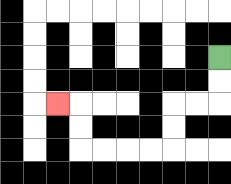{'start': '[9, 2]', 'end': '[2, 4]', 'path_directions': 'D,D,L,L,D,D,L,L,L,L,U,U,L', 'path_coordinates': '[[9, 2], [9, 3], [9, 4], [8, 4], [7, 4], [7, 5], [7, 6], [6, 6], [5, 6], [4, 6], [3, 6], [3, 5], [3, 4], [2, 4]]'}